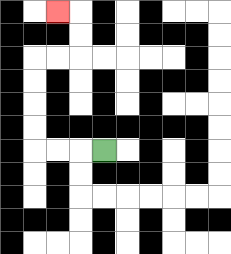{'start': '[4, 6]', 'end': '[2, 0]', 'path_directions': 'L,L,L,U,U,U,U,R,R,U,U,L', 'path_coordinates': '[[4, 6], [3, 6], [2, 6], [1, 6], [1, 5], [1, 4], [1, 3], [1, 2], [2, 2], [3, 2], [3, 1], [3, 0], [2, 0]]'}